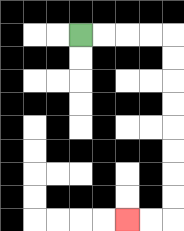{'start': '[3, 1]', 'end': '[5, 9]', 'path_directions': 'R,R,R,R,D,D,D,D,D,D,D,D,L,L', 'path_coordinates': '[[3, 1], [4, 1], [5, 1], [6, 1], [7, 1], [7, 2], [7, 3], [7, 4], [7, 5], [7, 6], [7, 7], [7, 8], [7, 9], [6, 9], [5, 9]]'}